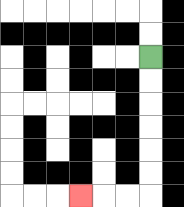{'start': '[6, 2]', 'end': '[3, 8]', 'path_directions': 'D,D,D,D,D,D,L,L,L', 'path_coordinates': '[[6, 2], [6, 3], [6, 4], [6, 5], [6, 6], [6, 7], [6, 8], [5, 8], [4, 8], [3, 8]]'}